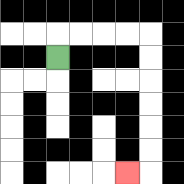{'start': '[2, 2]', 'end': '[5, 7]', 'path_directions': 'U,R,R,R,R,D,D,D,D,D,D,L', 'path_coordinates': '[[2, 2], [2, 1], [3, 1], [4, 1], [5, 1], [6, 1], [6, 2], [6, 3], [6, 4], [6, 5], [6, 6], [6, 7], [5, 7]]'}